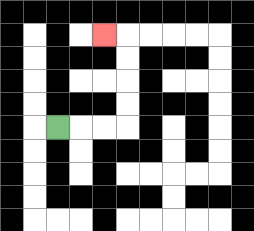{'start': '[2, 5]', 'end': '[4, 1]', 'path_directions': 'R,R,R,U,U,U,U,L', 'path_coordinates': '[[2, 5], [3, 5], [4, 5], [5, 5], [5, 4], [5, 3], [5, 2], [5, 1], [4, 1]]'}